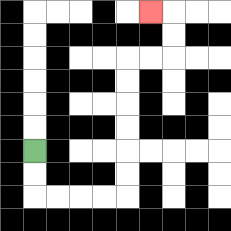{'start': '[1, 6]', 'end': '[6, 0]', 'path_directions': 'D,D,R,R,R,R,U,U,U,U,U,U,R,R,U,U,L', 'path_coordinates': '[[1, 6], [1, 7], [1, 8], [2, 8], [3, 8], [4, 8], [5, 8], [5, 7], [5, 6], [5, 5], [5, 4], [5, 3], [5, 2], [6, 2], [7, 2], [7, 1], [7, 0], [6, 0]]'}